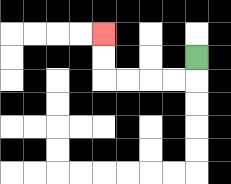{'start': '[8, 2]', 'end': '[4, 1]', 'path_directions': 'D,L,L,L,L,U,U', 'path_coordinates': '[[8, 2], [8, 3], [7, 3], [6, 3], [5, 3], [4, 3], [4, 2], [4, 1]]'}